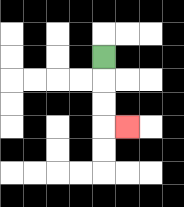{'start': '[4, 2]', 'end': '[5, 5]', 'path_directions': 'D,D,D,R', 'path_coordinates': '[[4, 2], [4, 3], [4, 4], [4, 5], [5, 5]]'}